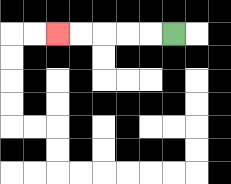{'start': '[7, 1]', 'end': '[2, 1]', 'path_directions': 'L,L,L,L,L', 'path_coordinates': '[[7, 1], [6, 1], [5, 1], [4, 1], [3, 1], [2, 1]]'}